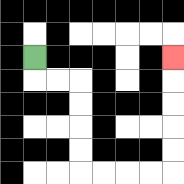{'start': '[1, 2]', 'end': '[7, 2]', 'path_directions': 'D,R,R,D,D,D,D,R,R,R,R,U,U,U,U,U', 'path_coordinates': '[[1, 2], [1, 3], [2, 3], [3, 3], [3, 4], [3, 5], [3, 6], [3, 7], [4, 7], [5, 7], [6, 7], [7, 7], [7, 6], [7, 5], [7, 4], [7, 3], [7, 2]]'}